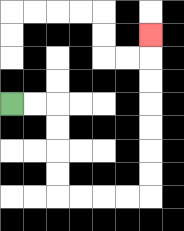{'start': '[0, 4]', 'end': '[6, 1]', 'path_directions': 'R,R,D,D,D,D,R,R,R,R,U,U,U,U,U,U,U', 'path_coordinates': '[[0, 4], [1, 4], [2, 4], [2, 5], [2, 6], [2, 7], [2, 8], [3, 8], [4, 8], [5, 8], [6, 8], [6, 7], [6, 6], [6, 5], [6, 4], [6, 3], [6, 2], [6, 1]]'}